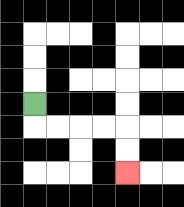{'start': '[1, 4]', 'end': '[5, 7]', 'path_directions': 'D,R,R,R,R,D,D', 'path_coordinates': '[[1, 4], [1, 5], [2, 5], [3, 5], [4, 5], [5, 5], [5, 6], [5, 7]]'}